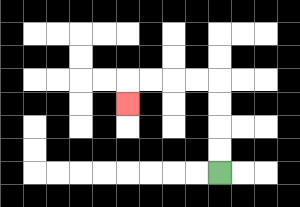{'start': '[9, 7]', 'end': '[5, 4]', 'path_directions': 'U,U,U,U,L,L,L,L,D', 'path_coordinates': '[[9, 7], [9, 6], [9, 5], [9, 4], [9, 3], [8, 3], [7, 3], [6, 3], [5, 3], [5, 4]]'}